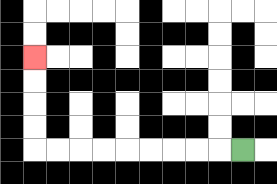{'start': '[10, 6]', 'end': '[1, 2]', 'path_directions': 'L,L,L,L,L,L,L,L,L,U,U,U,U', 'path_coordinates': '[[10, 6], [9, 6], [8, 6], [7, 6], [6, 6], [5, 6], [4, 6], [3, 6], [2, 6], [1, 6], [1, 5], [1, 4], [1, 3], [1, 2]]'}